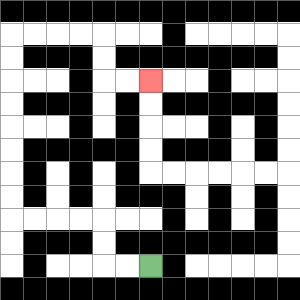{'start': '[6, 11]', 'end': '[6, 3]', 'path_directions': 'L,L,U,U,L,L,L,L,U,U,U,U,U,U,U,U,R,R,R,R,D,D,R,R', 'path_coordinates': '[[6, 11], [5, 11], [4, 11], [4, 10], [4, 9], [3, 9], [2, 9], [1, 9], [0, 9], [0, 8], [0, 7], [0, 6], [0, 5], [0, 4], [0, 3], [0, 2], [0, 1], [1, 1], [2, 1], [3, 1], [4, 1], [4, 2], [4, 3], [5, 3], [6, 3]]'}